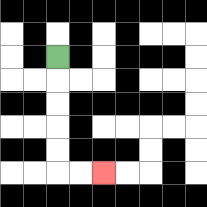{'start': '[2, 2]', 'end': '[4, 7]', 'path_directions': 'D,D,D,D,D,R,R', 'path_coordinates': '[[2, 2], [2, 3], [2, 4], [2, 5], [2, 6], [2, 7], [3, 7], [4, 7]]'}